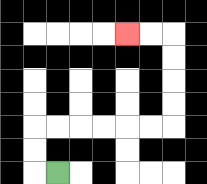{'start': '[2, 7]', 'end': '[5, 1]', 'path_directions': 'L,U,U,R,R,R,R,R,R,U,U,U,U,L,L', 'path_coordinates': '[[2, 7], [1, 7], [1, 6], [1, 5], [2, 5], [3, 5], [4, 5], [5, 5], [6, 5], [7, 5], [7, 4], [7, 3], [7, 2], [7, 1], [6, 1], [5, 1]]'}